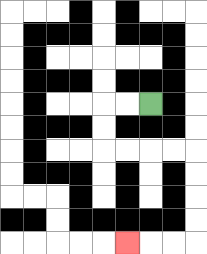{'start': '[6, 4]', 'end': '[5, 10]', 'path_directions': 'L,L,D,D,R,R,R,R,D,D,D,D,L,L,L', 'path_coordinates': '[[6, 4], [5, 4], [4, 4], [4, 5], [4, 6], [5, 6], [6, 6], [7, 6], [8, 6], [8, 7], [8, 8], [8, 9], [8, 10], [7, 10], [6, 10], [5, 10]]'}